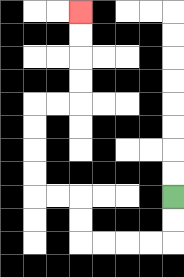{'start': '[7, 8]', 'end': '[3, 0]', 'path_directions': 'D,D,L,L,L,L,U,U,L,L,U,U,U,U,R,R,U,U,U,U', 'path_coordinates': '[[7, 8], [7, 9], [7, 10], [6, 10], [5, 10], [4, 10], [3, 10], [3, 9], [3, 8], [2, 8], [1, 8], [1, 7], [1, 6], [1, 5], [1, 4], [2, 4], [3, 4], [3, 3], [3, 2], [3, 1], [3, 0]]'}